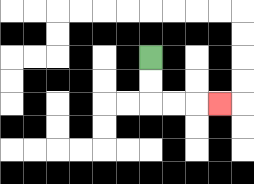{'start': '[6, 2]', 'end': '[9, 4]', 'path_directions': 'D,D,R,R,R', 'path_coordinates': '[[6, 2], [6, 3], [6, 4], [7, 4], [8, 4], [9, 4]]'}